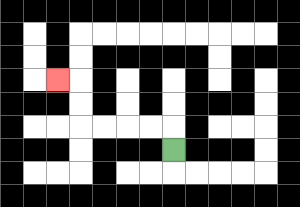{'start': '[7, 6]', 'end': '[2, 3]', 'path_directions': 'U,L,L,L,L,U,U,L', 'path_coordinates': '[[7, 6], [7, 5], [6, 5], [5, 5], [4, 5], [3, 5], [3, 4], [3, 3], [2, 3]]'}